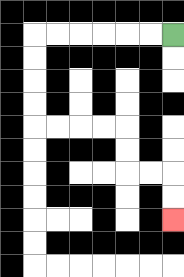{'start': '[7, 1]', 'end': '[7, 9]', 'path_directions': 'L,L,L,L,L,L,D,D,D,D,R,R,R,R,D,D,R,R,D,D', 'path_coordinates': '[[7, 1], [6, 1], [5, 1], [4, 1], [3, 1], [2, 1], [1, 1], [1, 2], [1, 3], [1, 4], [1, 5], [2, 5], [3, 5], [4, 5], [5, 5], [5, 6], [5, 7], [6, 7], [7, 7], [7, 8], [7, 9]]'}